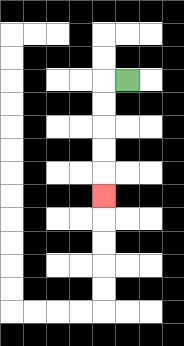{'start': '[5, 3]', 'end': '[4, 8]', 'path_directions': 'L,D,D,D,D,D', 'path_coordinates': '[[5, 3], [4, 3], [4, 4], [4, 5], [4, 6], [4, 7], [4, 8]]'}